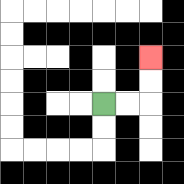{'start': '[4, 4]', 'end': '[6, 2]', 'path_directions': 'R,R,U,U', 'path_coordinates': '[[4, 4], [5, 4], [6, 4], [6, 3], [6, 2]]'}